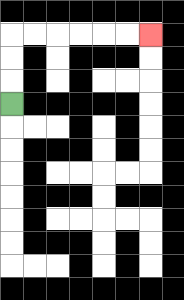{'start': '[0, 4]', 'end': '[6, 1]', 'path_directions': 'U,U,U,R,R,R,R,R,R', 'path_coordinates': '[[0, 4], [0, 3], [0, 2], [0, 1], [1, 1], [2, 1], [3, 1], [4, 1], [5, 1], [6, 1]]'}